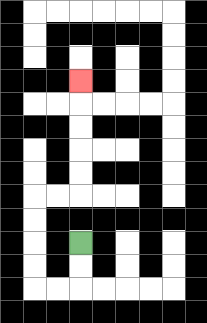{'start': '[3, 10]', 'end': '[3, 3]', 'path_directions': 'D,D,L,L,U,U,U,U,R,R,U,U,U,U,U', 'path_coordinates': '[[3, 10], [3, 11], [3, 12], [2, 12], [1, 12], [1, 11], [1, 10], [1, 9], [1, 8], [2, 8], [3, 8], [3, 7], [3, 6], [3, 5], [3, 4], [3, 3]]'}